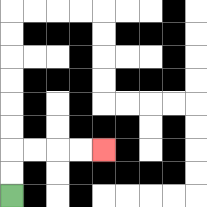{'start': '[0, 8]', 'end': '[4, 6]', 'path_directions': 'U,U,R,R,R,R', 'path_coordinates': '[[0, 8], [0, 7], [0, 6], [1, 6], [2, 6], [3, 6], [4, 6]]'}